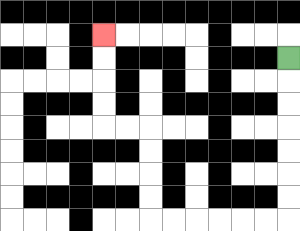{'start': '[12, 2]', 'end': '[4, 1]', 'path_directions': 'D,D,D,D,D,D,D,L,L,L,L,L,L,U,U,U,U,L,L,U,U,U,U', 'path_coordinates': '[[12, 2], [12, 3], [12, 4], [12, 5], [12, 6], [12, 7], [12, 8], [12, 9], [11, 9], [10, 9], [9, 9], [8, 9], [7, 9], [6, 9], [6, 8], [6, 7], [6, 6], [6, 5], [5, 5], [4, 5], [4, 4], [4, 3], [4, 2], [4, 1]]'}